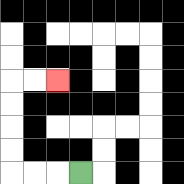{'start': '[3, 7]', 'end': '[2, 3]', 'path_directions': 'L,L,L,U,U,U,U,R,R', 'path_coordinates': '[[3, 7], [2, 7], [1, 7], [0, 7], [0, 6], [0, 5], [0, 4], [0, 3], [1, 3], [2, 3]]'}